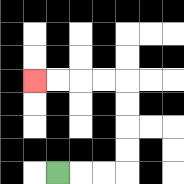{'start': '[2, 7]', 'end': '[1, 3]', 'path_directions': 'R,R,R,U,U,U,U,L,L,L,L', 'path_coordinates': '[[2, 7], [3, 7], [4, 7], [5, 7], [5, 6], [5, 5], [5, 4], [5, 3], [4, 3], [3, 3], [2, 3], [1, 3]]'}